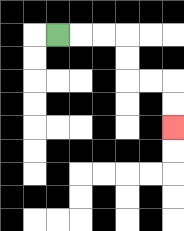{'start': '[2, 1]', 'end': '[7, 5]', 'path_directions': 'R,R,R,D,D,R,R,D,D', 'path_coordinates': '[[2, 1], [3, 1], [4, 1], [5, 1], [5, 2], [5, 3], [6, 3], [7, 3], [7, 4], [7, 5]]'}